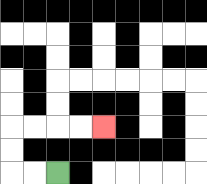{'start': '[2, 7]', 'end': '[4, 5]', 'path_directions': 'L,L,U,U,R,R,R,R', 'path_coordinates': '[[2, 7], [1, 7], [0, 7], [0, 6], [0, 5], [1, 5], [2, 5], [3, 5], [4, 5]]'}